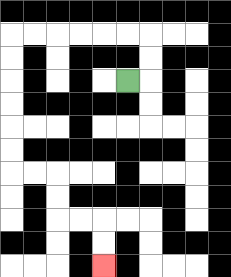{'start': '[5, 3]', 'end': '[4, 11]', 'path_directions': 'R,U,U,L,L,L,L,L,L,D,D,D,D,D,D,R,R,D,D,R,R,D,D', 'path_coordinates': '[[5, 3], [6, 3], [6, 2], [6, 1], [5, 1], [4, 1], [3, 1], [2, 1], [1, 1], [0, 1], [0, 2], [0, 3], [0, 4], [0, 5], [0, 6], [0, 7], [1, 7], [2, 7], [2, 8], [2, 9], [3, 9], [4, 9], [4, 10], [4, 11]]'}